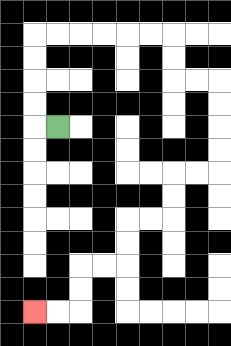{'start': '[2, 5]', 'end': '[1, 13]', 'path_directions': 'L,U,U,U,U,R,R,R,R,R,R,D,D,R,R,D,D,D,D,L,L,D,D,L,L,D,D,L,L,D,D,L,L', 'path_coordinates': '[[2, 5], [1, 5], [1, 4], [1, 3], [1, 2], [1, 1], [2, 1], [3, 1], [4, 1], [5, 1], [6, 1], [7, 1], [7, 2], [7, 3], [8, 3], [9, 3], [9, 4], [9, 5], [9, 6], [9, 7], [8, 7], [7, 7], [7, 8], [7, 9], [6, 9], [5, 9], [5, 10], [5, 11], [4, 11], [3, 11], [3, 12], [3, 13], [2, 13], [1, 13]]'}